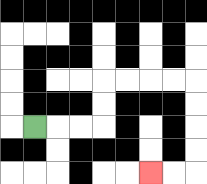{'start': '[1, 5]', 'end': '[6, 7]', 'path_directions': 'R,R,R,U,U,R,R,R,R,D,D,D,D,L,L', 'path_coordinates': '[[1, 5], [2, 5], [3, 5], [4, 5], [4, 4], [4, 3], [5, 3], [6, 3], [7, 3], [8, 3], [8, 4], [8, 5], [8, 6], [8, 7], [7, 7], [6, 7]]'}